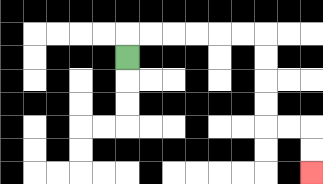{'start': '[5, 2]', 'end': '[13, 7]', 'path_directions': 'U,R,R,R,R,R,R,D,D,D,D,R,R,D,D', 'path_coordinates': '[[5, 2], [5, 1], [6, 1], [7, 1], [8, 1], [9, 1], [10, 1], [11, 1], [11, 2], [11, 3], [11, 4], [11, 5], [12, 5], [13, 5], [13, 6], [13, 7]]'}